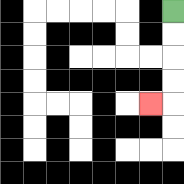{'start': '[7, 0]', 'end': '[6, 4]', 'path_directions': 'D,D,D,D,L', 'path_coordinates': '[[7, 0], [7, 1], [7, 2], [7, 3], [7, 4], [6, 4]]'}